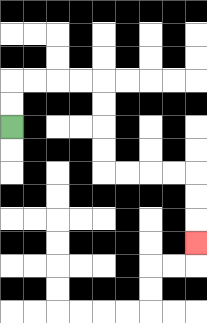{'start': '[0, 5]', 'end': '[8, 10]', 'path_directions': 'U,U,R,R,R,R,D,D,D,D,R,R,R,R,D,D,D', 'path_coordinates': '[[0, 5], [0, 4], [0, 3], [1, 3], [2, 3], [3, 3], [4, 3], [4, 4], [4, 5], [4, 6], [4, 7], [5, 7], [6, 7], [7, 7], [8, 7], [8, 8], [8, 9], [8, 10]]'}